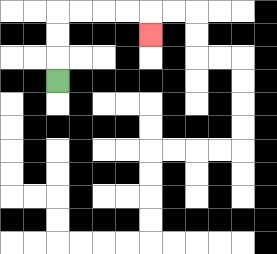{'start': '[2, 3]', 'end': '[6, 1]', 'path_directions': 'U,U,U,R,R,R,R,D', 'path_coordinates': '[[2, 3], [2, 2], [2, 1], [2, 0], [3, 0], [4, 0], [5, 0], [6, 0], [6, 1]]'}